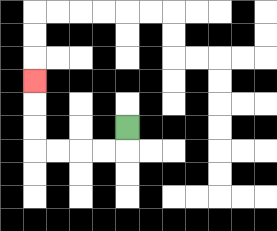{'start': '[5, 5]', 'end': '[1, 3]', 'path_directions': 'D,L,L,L,L,U,U,U', 'path_coordinates': '[[5, 5], [5, 6], [4, 6], [3, 6], [2, 6], [1, 6], [1, 5], [1, 4], [1, 3]]'}